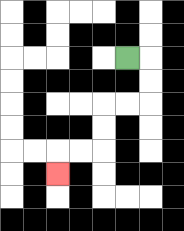{'start': '[5, 2]', 'end': '[2, 7]', 'path_directions': 'R,D,D,L,L,D,D,L,L,D', 'path_coordinates': '[[5, 2], [6, 2], [6, 3], [6, 4], [5, 4], [4, 4], [4, 5], [4, 6], [3, 6], [2, 6], [2, 7]]'}